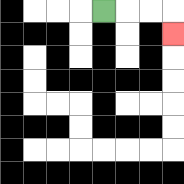{'start': '[4, 0]', 'end': '[7, 1]', 'path_directions': 'R,R,R,D', 'path_coordinates': '[[4, 0], [5, 0], [6, 0], [7, 0], [7, 1]]'}